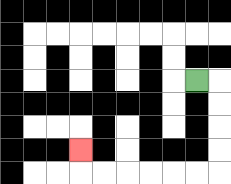{'start': '[8, 3]', 'end': '[3, 6]', 'path_directions': 'R,D,D,D,D,L,L,L,L,L,L,U', 'path_coordinates': '[[8, 3], [9, 3], [9, 4], [9, 5], [9, 6], [9, 7], [8, 7], [7, 7], [6, 7], [5, 7], [4, 7], [3, 7], [3, 6]]'}